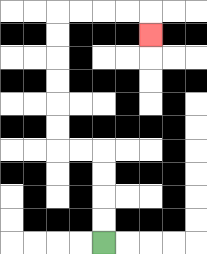{'start': '[4, 10]', 'end': '[6, 1]', 'path_directions': 'U,U,U,U,L,L,U,U,U,U,U,U,R,R,R,R,D', 'path_coordinates': '[[4, 10], [4, 9], [4, 8], [4, 7], [4, 6], [3, 6], [2, 6], [2, 5], [2, 4], [2, 3], [2, 2], [2, 1], [2, 0], [3, 0], [4, 0], [5, 0], [6, 0], [6, 1]]'}